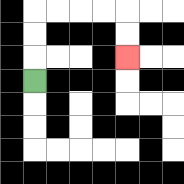{'start': '[1, 3]', 'end': '[5, 2]', 'path_directions': 'U,U,U,R,R,R,R,D,D', 'path_coordinates': '[[1, 3], [1, 2], [1, 1], [1, 0], [2, 0], [3, 0], [4, 0], [5, 0], [5, 1], [5, 2]]'}